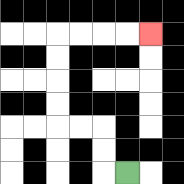{'start': '[5, 7]', 'end': '[6, 1]', 'path_directions': 'L,U,U,L,L,U,U,U,U,R,R,R,R', 'path_coordinates': '[[5, 7], [4, 7], [4, 6], [4, 5], [3, 5], [2, 5], [2, 4], [2, 3], [2, 2], [2, 1], [3, 1], [4, 1], [5, 1], [6, 1]]'}